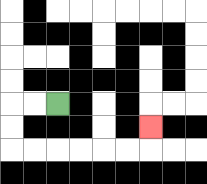{'start': '[2, 4]', 'end': '[6, 5]', 'path_directions': 'L,L,D,D,R,R,R,R,R,R,U', 'path_coordinates': '[[2, 4], [1, 4], [0, 4], [0, 5], [0, 6], [1, 6], [2, 6], [3, 6], [4, 6], [5, 6], [6, 6], [6, 5]]'}